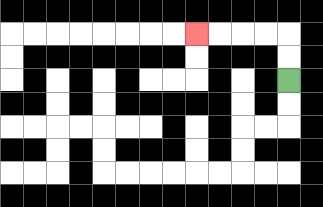{'start': '[12, 3]', 'end': '[8, 1]', 'path_directions': 'U,U,L,L,L,L', 'path_coordinates': '[[12, 3], [12, 2], [12, 1], [11, 1], [10, 1], [9, 1], [8, 1]]'}